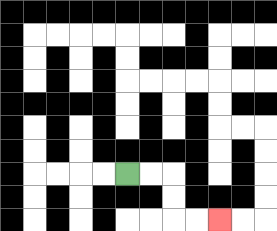{'start': '[5, 7]', 'end': '[9, 9]', 'path_directions': 'R,R,D,D,R,R', 'path_coordinates': '[[5, 7], [6, 7], [7, 7], [7, 8], [7, 9], [8, 9], [9, 9]]'}